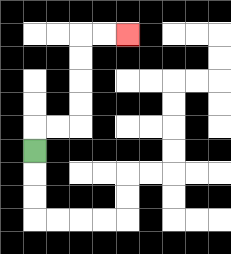{'start': '[1, 6]', 'end': '[5, 1]', 'path_directions': 'U,R,R,U,U,U,U,R,R', 'path_coordinates': '[[1, 6], [1, 5], [2, 5], [3, 5], [3, 4], [3, 3], [3, 2], [3, 1], [4, 1], [5, 1]]'}